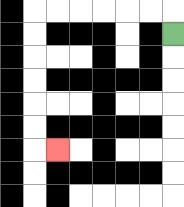{'start': '[7, 1]', 'end': '[2, 6]', 'path_directions': 'U,L,L,L,L,L,L,D,D,D,D,D,D,R', 'path_coordinates': '[[7, 1], [7, 0], [6, 0], [5, 0], [4, 0], [3, 0], [2, 0], [1, 0], [1, 1], [1, 2], [1, 3], [1, 4], [1, 5], [1, 6], [2, 6]]'}